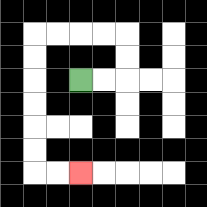{'start': '[3, 3]', 'end': '[3, 7]', 'path_directions': 'R,R,U,U,L,L,L,L,D,D,D,D,D,D,R,R', 'path_coordinates': '[[3, 3], [4, 3], [5, 3], [5, 2], [5, 1], [4, 1], [3, 1], [2, 1], [1, 1], [1, 2], [1, 3], [1, 4], [1, 5], [1, 6], [1, 7], [2, 7], [3, 7]]'}